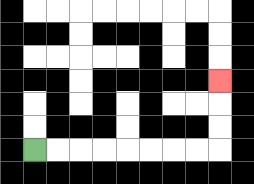{'start': '[1, 6]', 'end': '[9, 3]', 'path_directions': 'R,R,R,R,R,R,R,R,U,U,U', 'path_coordinates': '[[1, 6], [2, 6], [3, 6], [4, 6], [5, 6], [6, 6], [7, 6], [8, 6], [9, 6], [9, 5], [9, 4], [9, 3]]'}